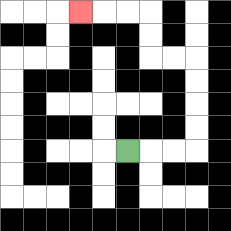{'start': '[5, 6]', 'end': '[3, 0]', 'path_directions': 'R,R,R,U,U,U,U,L,L,U,U,L,L,L', 'path_coordinates': '[[5, 6], [6, 6], [7, 6], [8, 6], [8, 5], [8, 4], [8, 3], [8, 2], [7, 2], [6, 2], [6, 1], [6, 0], [5, 0], [4, 0], [3, 0]]'}